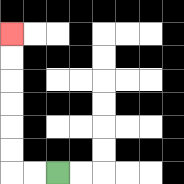{'start': '[2, 7]', 'end': '[0, 1]', 'path_directions': 'L,L,U,U,U,U,U,U', 'path_coordinates': '[[2, 7], [1, 7], [0, 7], [0, 6], [0, 5], [0, 4], [0, 3], [0, 2], [0, 1]]'}